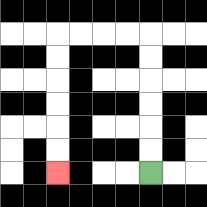{'start': '[6, 7]', 'end': '[2, 7]', 'path_directions': 'U,U,U,U,U,U,L,L,L,L,D,D,D,D,D,D', 'path_coordinates': '[[6, 7], [6, 6], [6, 5], [6, 4], [6, 3], [6, 2], [6, 1], [5, 1], [4, 1], [3, 1], [2, 1], [2, 2], [2, 3], [2, 4], [2, 5], [2, 6], [2, 7]]'}